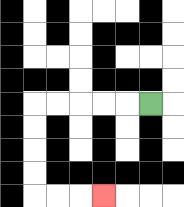{'start': '[6, 4]', 'end': '[4, 8]', 'path_directions': 'L,L,L,L,L,D,D,D,D,R,R,R', 'path_coordinates': '[[6, 4], [5, 4], [4, 4], [3, 4], [2, 4], [1, 4], [1, 5], [1, 6], [1, 7], [1, 8], [2, 8], [3, 8], [4, 8]]'}